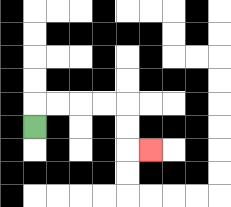{'start': '[1, 5]', 'end': '[6, 6]', 'path_directions': 'U,R,R,R,R,D,D,R', 'path_coordinates': '[[1, 5], [1, 4], [2, 4], [3, 4], [4, 4], [5, 4], [5, 5], [5, 6], [6, 6]]'}